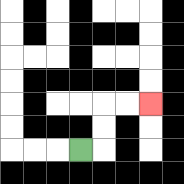{'start': '[3, 6]', 'end': '[6, 4]', 'path_directions': 'R,U,U,R,R', 'path_coordinates': '[[3, 6], [4, 6], [4, 5], [4, 4], [5, 4], [6, 4]]'}